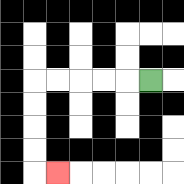{'start': '[6, 3]', 'end': '[2, 7]', 'path_directions': 'L,L,L,L,L,D,D,D,D,R', 'path_coordinates': '[[6, 3], [5, 3], [4, 3], [3, 3], [2, 3], [1, 3], [1, 4], [1, 5], [1, 6], [1, 7], [2, 7]]'}